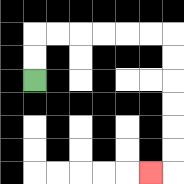{'start': '[1, 3]', 'end': '[6, 7]', 'path_directions': 'U,U,R,R,R,R,R,R,D,D,D,D,D,D,L', 'path_coordinates': '[[1, 3], [1, 2], [1, 1], [2, 1], [3, 1], [4, 1], [5, 1], [6, 1], [7, 1], [7, 2], [7, 3], [7, 4], [7, 5], [7, 6], [7, 7], [6, 7]]'}